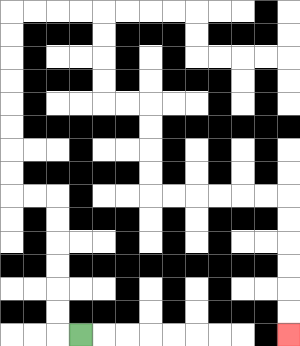{'start': '[3, 14]', 'end': '[12, 14]', 'path_directions': 'L,U,U,U,U,U,U,L,L,U,U,U,U,U,U,U,U,R,R,R,R,D,D,D,D,R,R,D,D,D,D,R,R,R,R,R,R,D,D,D,D,D,D', 'path_coordinates': '[[3, 14], [2, 14], [2, 13], [2, 12], [2, 11], [2, 10], [2, 9], [2, 8], [1, 8], [0, 8], [0, 7], [0, 6], [0, 5], [0, 4], [0, 3], [0, 2], [0, 1], [0, 0], [1, 0], [2, 0], [3, 0], [4, 0], [4, 1], [4, 2], [4, 3], [4, 4], [5, 4], [6, 4], [6, 5], [6, 6], [6, 7], [6, 8], [7, 8], [8, 8], [9, 8], [10, 8], [11, 8], [12, 8], [12, 9], [12, 10], [12, 11], [12, 12], [12, 13], [12, 14]]'}